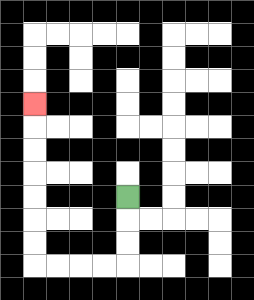{'start': '[5, 8]', 'end': '[1, 4]', 'path_directions': 'D,D,D,L,L,L,L,U,U,U,U,U,U,U', 'path_coordinates': '[[5, 8], [5, 9], [5, 10], [5, 11], [4, 11], [3, 11], [2, 11], [1, 11], [1, 10], [1, 9], [1, 8], [1, 7], [1, 6], [1, 5], [1, 4]]'}